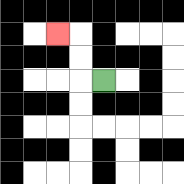{'start': '[4, 3]', 'end': '[2, 1]', 'path_directions': 'L,U,U,L', 'path_coordinates': '[[4, 3], [3, 3], [3, 2], [3, 1], [2, 1]]'}